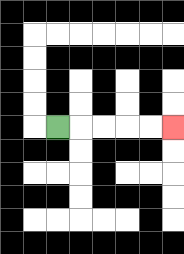{'start': '[2, 5]', 'end': '[7, 5]', 'path_directions': 'R,R,R,R,R', 'path_coordinates': '[[2, 5], [3, 5], [4, 5], [5, 5], [6, 5], [7, 5]]'}